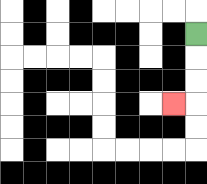{'start': '[8, 1]', 'end': '[7, 4]', 'path_directions': 'D,D,D,L', 'path_coordinates': '[[8, 1], [8, 2], [8, 3], [8, 4], [7, 4]]'}